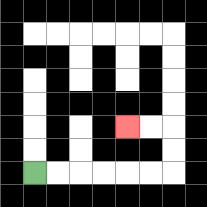{'start': '[1, 7]', 'end': '[5, 5]', 'path_directions': 'R,R,R,R,R,R,U,U,L,L', 'path_coordinates': '[[1, 7], [2, 7], [3, 7], [4, 7], [5, 7], [6, 7], [7, 7], [7, 6], [7, 5], [6, 5], [5, 5]]'}